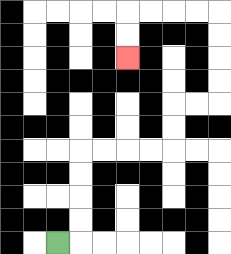{'start': '[2, 10]', 'end': '[5, 2]', 'path_directions': 'R,U,U,U,U,R,R,R,R,U,U,R,R,U,U,U,U,L,L,L,L,D,D', 'path_coordinates': '[[2, 10], [3, 10], [3, 9], [3, 8], [3, 7], [3, 6], [4, 6], [5, 6], [6, 6], [7, 6], [7, 5], [7, 4], [8, 4], [9, 4], [9, 3], [9, 2], [9, 1], [9, 0], [8, 0], [7, 0], [6, 0], [5, 0], [5, 1], [5, 2]]'}